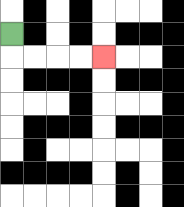{'start': '[0, 1]', 'end': '[4, 2]', 'path_directions': 'D,R,R,R,R', 'path_coordinates': '[[0, 1], [0, 2], [1, 2], [2, 2], [3, 2], [4, 2]]'}